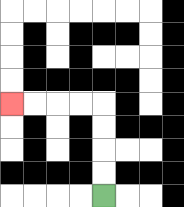{'start': '[4, 8]', 'end': '[0, 4]', 'path_directions': 'U,U,U,U,L,L,L,L', 'path_coordinates': '[[4, 8], [4, 7], [4, 6], [4, 5], [4, 4], [3, 4], [2, 4], [1, 4], [0, 4]]'}